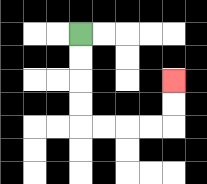{'start': '[3, 1]', 'end': '[7, 3]', 'path_directions': 'D,D,D,D,R,R,R,R,U,U', 'path_coordinates': '[[3, 1], [3, 2], [3, 3], [3, 4], [3, 5], [4, 5], [5, 5], [6, 5], [7, 5], [7, 4], [7, 3]]'}